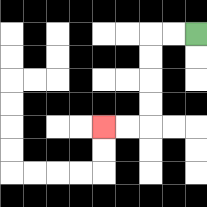{'start': '[8, 1]', 'end': '[4, 5]', 'path_directions': 'L,L,D,D,D,D,L,L', 'path_coordinates': '[[8, 1], [7, 1], [6, 1], [6, 2], [6, 3], [6, 4], [6, 5], [5, 5], [4, 5]]'}